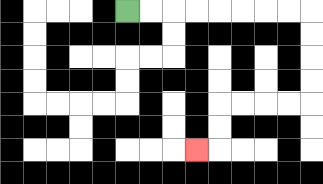{'start': '[5, 0]', 'end': '[8, 6]', 'path_directions': 'R,R,R,R,R,R,R,R,D,D,D,D,L,L,L,L,D,D,L', 'path_coordinates': '[[5, 0], [6, 0], [7, 0], [8, 0], [9, 0], [10, 0], [11, 0], [12, 0], [13, 0], [13, 1], [13, 2], [13, 3], [13, 4], [12, 4], [11, 4], [10, 4], [9, 4], [9, 5], [9, 6], [8, 6]]'}